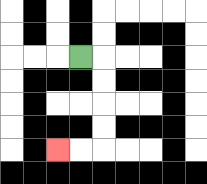{'start': '[3, 2]', 'end': '[2, 6]', 'path_directions': 'R,D,D,D,D,L,L', 'path_coordinates': '[[3, 2], [4, 2], [4, 3], [4, 4], [4, 5], [4, 6], [3, 6], [2, 6]]'}